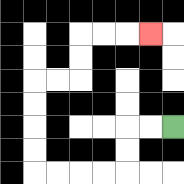{'start': '[7, 5]', 'end': '[6, 1]', 'path_directions': 'L,L,D,D,L,L,L,L,U,U,U,U,R,R,U,U,R,R,R', 'path_coordinates': '[[7, 5], [6, 5], [5, 5], [5, 6], [5, 7], [4, 7], [3, 7], [2, 7], [1, 7], [1, 6], [1, 5], [1, 4], [1, 3], [2, 3], [3, 3], [3, 2], [3, 1], [4, 1], [5, 1], [6, 1]]'}